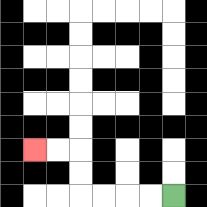{'start': '[7, 8]', 'end': '[1, 6]', 'path_directions': 'L,L,L,L,U,U,L,L', 'path_coordinates': '[[7, 8], [6, 8], [5, 8], [4, 8], [3, 8], [3, 7], [3, 6], [2, 6], [1, 6]]'}